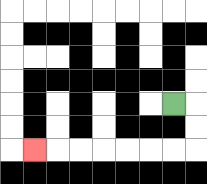{'start': '[7, 4]', 'end': '[1, 6]', 'path_directions': 'R,D,D,L,L,L,L,L,L,L', 'path_coordinates': '[[7, 4], [8, 4], [8, 5], [8, 6], [7, 6], [6, 6], [5, 6], [4, 6], [3, 6], [2, 6], [1, 6]]'}